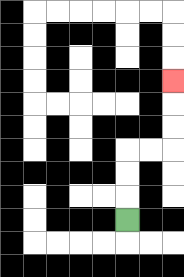{'start': '[5, 9]', 'end': '[7, 3]', 'path_directions': 'U,U,U,R,R,U,U,U', 'path_coordinates': '[[5, 9], [5, 8], [5, 7], [5, 6], [6, 6], [7, 6], [7, 5], [7, 4], [7, 3]]'}